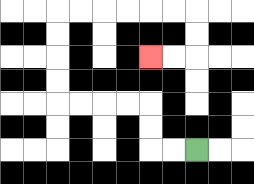{'start': '[8, 6]', 'end': '[6, 2]', 'path_directions': 'L,L,U,U,L,L,L,L,U,U,U,U,R,R,R,R,R,R,D,D,L,L', 'path_coordinates': '[[8, 6], [7, 6], [6, 6], [6, 5], [6, 4], [5, 4], [4, 4], [3, 4], [2, 4], [2, 3], [2, 2], [2, 1], [2, 0], [3, 0], [4, 0], [5, 0], [6, 0], [7, 0], [8, 0], [8, 1], [8, 2], [7, 2], [6, 2]]'}